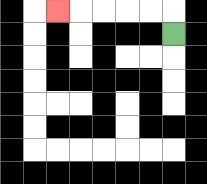{'start': '[7, 1]', 'end': '[2, 0]', 'path_directions': 'U,L,L,L,L,L', 'path_coordinates': '[[7, 1], [7, 0], [6, 0], [5, 0], [4, 0], [3, 0], [2, 0]]'}